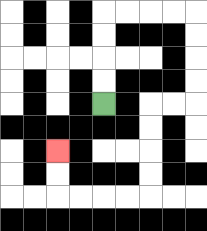{'start': '[4, 4]', 'end': '[2, 6]', 'path_directions': 'U,U,U,U,R,R,R,R,D,D,D,D,L,L,D,D,D,D,L,L,L,L,U,U', 'path_coordinates': '[[4, 4], [4, 3], [4, 2], [4, 1], [4, 0], [5, 0], [6, 0], [7, 0], [8, 0], [8, 1], [8, 2], [8, 3], [8, 4], [7, 4], [6, 4], [6, 5], [6, 6], [6, 7], [6, 8], [5, 8], [4, 8], [3, 8], [2, 8], [2, 7], [2, 6]]'}